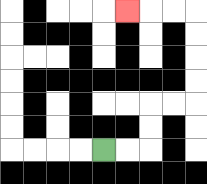{'start': '[4, 6]', 'end': '[5, 0]', 'path_directions': 'R,R,U,U,R,R,U,U,U,U,L,L,L', 'path_coordinates': '[[4, 6], [5, 6], [6, 6], [6, 5], [6, 4], [7, 4], [8, 4], [8, 3], [8, 2], [8, 1], [8, 0], [7, 0], [6, 0], [5, 0]]'}